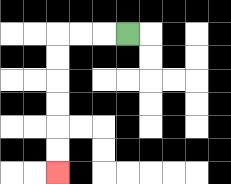{'start': '[5, 1]', 'end': '[2, 7]', 'path_directions': 'L,L,L,D,D,D,D,D,D', 'path_coordinates': '[[5, 1], [4, 1], [3, 1], [2, 1], [2, 2], [2, 3], [2, 4], [2, 5], [2, 6], [2, 7]]'}